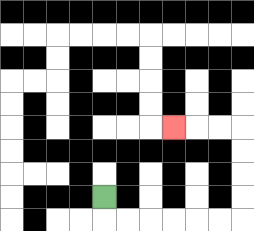{'start': '[4, 8]', 'end': '[7, 5]', 'path_directions': 'D,R,R,R,R,R,R,U,U,U,U,L,L,L', 'path_coordinates': '[[4, 8], [4, 9], [5, 9], [6, 9], [7, 9], [8, 9], [9, 9], [10, 9], [10, 8], [10, 7], [10, 6], [10, 5], [9, 5], [8, 5], [7, 5]]'}